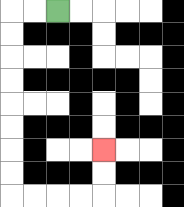{'start': '[2, 0]', 'end': '[4, 6]', 'path_directions': 'L,L,D,D,D,D,D,D,D,D,R,R,R,R,U,U', 'path_coordinates': '[[2, 0], [1, 0], [0, 0], [0, 1], [0, 2], [0, 3], [0, 4], [0, 5], [0, 6], [0, 7], [0, 8], [1, 8], [2, 8], [3, 8], [4, 8], [4, 7], [4, 6]]'}